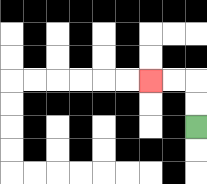{'start': '[8, 5]', 'end': '[6, 3]', 'path_directions': 'U,U,L,L', 'path_coordinates': '[[8, 5], [8, 4], [8, 3], [7, 3], [6, 3]]'}